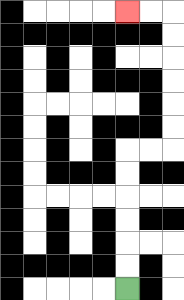{'start': '[5, 12]', 'end': '[5, 0]', 'path_directions': 'U,U,U,U,U,U,R,R,U,U,U,U,U,U,L,L', 'path_coordinates': '[[5, 12], [5, 11], [5, 10], [5, 9], [5, 8], [5, 7], [5, 6], [6, 6], [7, 6], [7, 5], [7, 4], [7, 3], [7, 2], [7, 1], [7, 0], [6, 0], [5, 0]]'}